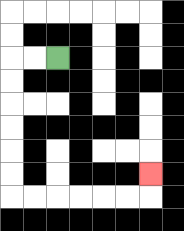{'start': '[2, 2]', 'end': '[6, 7]', 'path_directions': 'L,L,D,D,D,D,D,D,R,R,R,R,R,R,U', 'path_coordinates': '[[2, 2], [1, 2], [0, 2], [0, 3], [0, 4], [0, 5], [0, 6], [0, 7], [0, 8], [1, 8], [2, 8], [3, 8], [4, 8], [5, 8], [6, 8], [6, 7]]'}